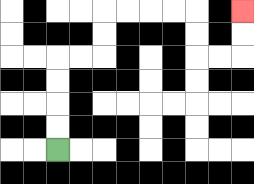{'start': '[2, 6]', 'end': '[10, 0]', 'path_directions': 'U,U,U,U,R,R,U,U,R,R,R,R,D,D,R,R,U,U', 'path_coordinates': '[[2, 6], [2, 5], [2, 4], [2, 3], [2, 2], [3, 2], [4, 2], [4, 1], [4, 0], [5, 0], [6, 0], [7, 0], [8, 0], [8, 1], [8, 2], [9, 2], [10, 2], [10, 1], [10, 0]]'}